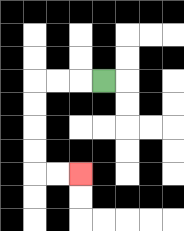{'start': '[4, 3]', 'end': '[3, 7]', 'path_directions': 'L,L,L,D,D,D,D,R,R', 'path_coordinates': '[[4, 3], [3, 3], [2, 3], [1, 3], [1, 4], [1, 5], [1, 6], [1, 7], [2, 7], [3, 7]]'}